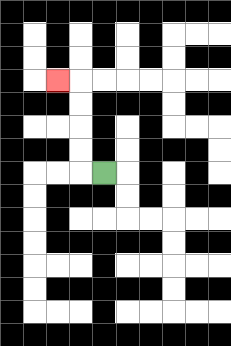{'start': '[4, 7]', 'end': '[2, 3]', 'path_directions': 'L,U,U,U,U,L', 'path_coordinates': '[[4, 7], [3, 7], [3, 6], [3, 5], [3, 4], [3, 3], [2, 3]]'}